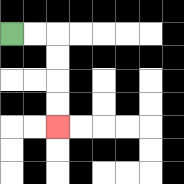{'start': '[0, 1]', 'end': '[2, 5]', 'path_directions': 'R,R,D,D,D,D', 'path_coordinates': '[[0, 1], [1, 1], [2, 1], [2, 2], [2, 3], [2, 4], [2, 5]]'}